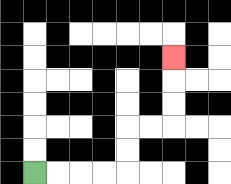{'start': '[1, 7]', 'end': '[7, 2]', 'path_directions': 'R,R,R,R,U,U,R,R,U,U,U', 'path_coordinates': '[[1, 7], [2, 7], [3, 7], [4, 7], [5, 7], [5, 6], [5, 5], [6, 5], [7, 5], [7, 4], [7, 3], [7, 2]]'}